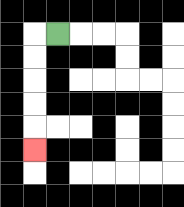{'start': '[2, 1]', 'end': '[1, 6]', 'path_directions': 'L,D,D,D,D,D', 'path_coordinates': '[[2, 1], [1, 1], [1, 2], [1, 3], [1, 4], [1, 5], [1, 6]]'}